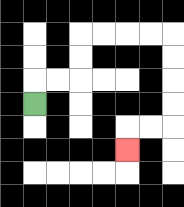{'start': '[1, 4]', 'end': '[5, 6]', 'path_directions': 'U,R,R,U,U,R,R,R,R,D,D,D,D,L,L,D', 'path_coordinates': '[[1, 4], [1, 3], [2, 3], [3, 3], [3, 2], [3, 1], [4, 1], [5, 1], [6, 1], [7, 1], [7, 2], [7, 3], [7, 4], [7, 5], [6, 5], [5, 5], [5, 6]]'}